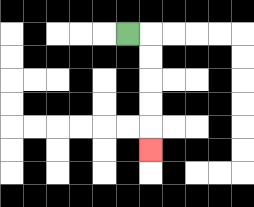{'start': '[5, 1]', 'end': '[6, 6]', 'path_directions': 'R,D,D,D,D,D', 'path_coordinates': '[[5, 1], [6, 1], [6, 2], [6, 3], [6, 4], [6, 5], [6, 6]]'}